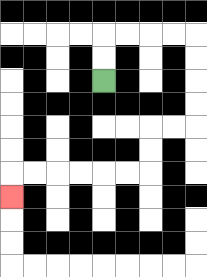{'start': '[4, 3]', 'end': '[0, 8]', 'path_directions': 'U,U,R,R,R,R,D,D,D,D,L,L,D,D,L,L,L,L,L,L,D', 'path_coordinates': '[[4, 3], [4, 2], [4, 1], [5, 1], [6, 1], [7, 1], [8, 1], [8, 2], [8, 3], [8, 4], [8, 5], [7, 5], [6, 5], [6, 6], [6, 7], [5, 7], [4, 7], [3, 7], [2, 7], [1, 7], [0, 7], [0, 8]]'}